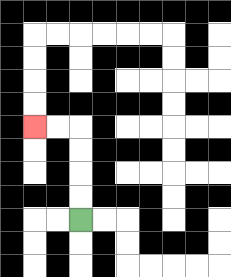{'start': '[3, 9]', 'end': '[1, 5]', 'path_directions': 'U,U,U,U,L,L', 'path_coordinates': '[[3, 9], [3, 8], [3, 7], [3, 6], [3, 5], [2, 5], [1, 5]]'}